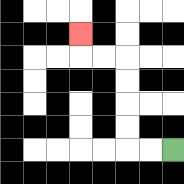{'start': '[7, 6]', 'end': '[3, 1]', 'path_directions': 'L,L,U,U,U,U,L,L,U', 'path_coordinates': '[[7, 6], [6, 6], [5, 6], [5, 5], [5, 4], [5, 3], [5, 2], [4, 2], [3, 2], [3, 1]]'}